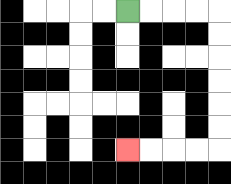{'start': '[5, 0]', 'end': '[5, 6]', 'path_directions': 'R,R,R,R,D,D,D,D,D,D,L,L,L,L', 'path_coordinates': '[[5, 0], [6, 0], [7, 0], [8, 0], [9, 0], [9, 1], [9, 2], [9, 3], [9, 4], [9, 5], [9, 6], [8, 6], [7, 6], [6, 6], [5, 6]]'}